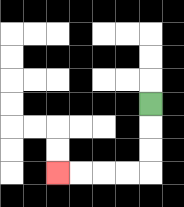{'start': '[6, 4]', 'end': '[2, 7]', 'path_directions': 'D,D,D,L,L,L,L', 'path_coordinates': '[[6, 4], [6, 5], [6, 6], [6, 7], [5, 7], [4, 7], [3, 7], [2, 7]]'}